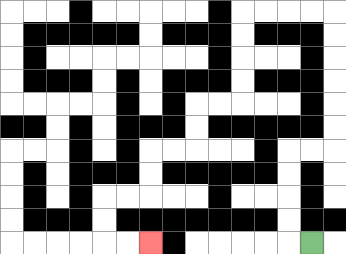{'start': '[13, 10]', 'end': '[6, 10]', 'path_directions': 'L,U,U,U,U,R,R,U,U,U,U,U,U,L,L,L,L,D,D,D,D,L,L,D,D,L,L,D,D,L,L,D,D,R,R', 'path_coordinates': '[[13, 10], [12, 10], [12, 9], [12, 8], [12, 7], [12, 6], [13, 6], [14, 6], [14, 5], [14, 4], [14, 3], [14, 2], [14, 1], [14, 0], [13, 0], [12, 0], [11, 0], [10, 0], [10, 1], [10, 2], [10, 3], [10, 4], [9, 4], [8, 4], [8, 5], [8, 6], [7, 6], [6, 6], [6, 7], [6, 8], [5, 8], [4, 8], [4, 9], [4, 10], [5, 10], [6, 10]]'}